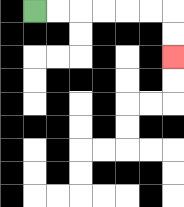{'start': '[1, 0]', 'end': '[7, 2]', 'path_directions': 'R,R,R,R,R,R,D,D', 'path_coordinates': '[[1, 0], [2, 0], [3, 0], [4, 0], [5, 0], [6, 0], [7, 0], [7, 1], [7, 2]]'}